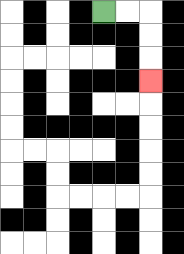{'start': '[4, 0]', 'end': '[6, 3]', 'path_directions': 'R,R,D,D,D', 'path_coordinates': '[[4, 0], [5, 0], [6, 0], [6, 1], [6, 2], [6, 3]]'}